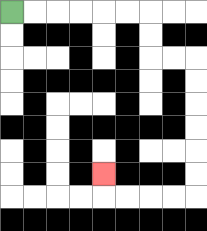{'start': '[0, 0]', 'end': '[4, 7]', 'path_directions': 'R,R,R,R,R,R,D,D,R,R,D,D,D,D,D,D,L,L,L,L,U', 'path_coordinates': '[[0, 0], [1, 0], [2, 0], [3, 0], [4, 0], [5, 0], [6, 0], [6, 1], [6, 2], [7, 2], [8, 2], [8, 3], [8, 4], [8, 5], [8, 6], [8, 7], [8, 8], [7, 8], [6, 8], [5, 8], [4, 8], [4, 7]]'}